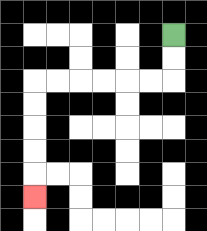{'start': '[7, 1]', 'end': '[1, 8]', 'path_directions': 'D,D,L,L,L,L,L,L,D,D,D,D,D', 'path_coordinates': '[[7, 1], [7, 2], [7, 3], [6, 3], [5, 3], [4, 3], [3, 3], [2, 3], [1, 3], [1, 4], [1, 5], [1, 6], [1, 7], [1, 8]]'}